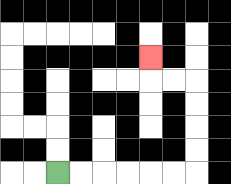{'start': '[2, 7]', 'end': '[6, 2]', 'path_directions': 'R,R,R,R,R,R,U,U,U,U,L,L,U', 'path_coordinates': '[[2, 7], [3, 7], [4, 7], [5, 7], [6, 7], [7, 7], [8, 7], [8, 6], [8, 5], [8, 4], [8, 3], [7, 3], [6, 3], [6, 2]]'}